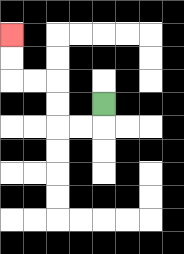{'start': '[4, 4]', 'end': '[0, 1]', 'path_directions': 'D,L,L,U,U,L,L,U,U', 'path_coordinates': '[[4, 4], [4, 5], [3, 5], [2, 5], [2, 4], [2, 3], [1, 3], [0, 3], [0, 2], [0, 1]]'}